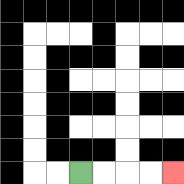{'start': '[3, 7]', 'end': '[7, 7]', 'path_directions': 'R,R,R,R', 'path_coordinates': '[[3, 7], [4, 7], [5, 7], [6, 7], [7, 7]]'}